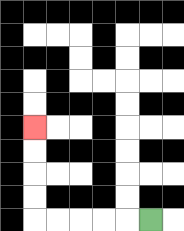{'start': '[6, 9]', 'end': '[1, 5]', 'path_directions': 'L,L,L,L,L,U,U,U,U', 'path_coordinates': '[[6, 9], [5, 9], [4, 9], [3, 9], [2, 9], [1, 9], [1, 8], [1, 7], [1, 6], [1, 5]]'}